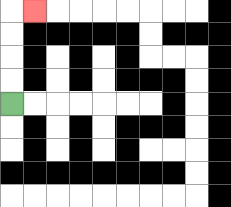{'start': '[0, 4]', 'end': '[1, 0]', 'path_directions': 'U,U,U,U,R', 'path_coordinates': '[[0, 4], [0, 3], [0, 2], [0, 1], [0, 0], [1, 0]]'}